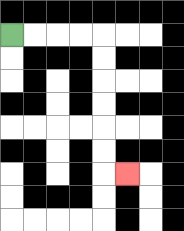{'start': '[0, 1]', 'end': '[5, 7]', 'path_directions': 'R,R,R,R,D,D,D,D,D,D,R', 'path_coordinates': '[[0, 1], [1, 1], [2, 1], [3, 1], [4, 1], [4, 2], [4, 3], [4, 4], [4, 5], [4, 6], [4, 7], [5, 7]]'}